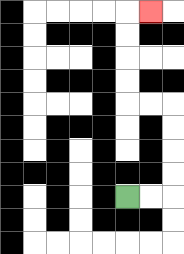{'start': '[5, 8]', 'end': '[6, 0]', 'path_directions': 'R,R,U,U,U,U,L,L,U,U,U,U,R', 'path_coordinates': '[[5, 8], [6, 8], [7, 8], [7, 7], [7, 6], [7, 5], [7, 4], [6, 4], [5, 4], [5, 3], [5, 2], [5, 1], [5, 0], [6, 0]]'}